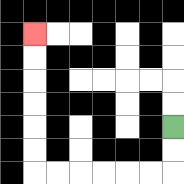{'start': '[7, 5]', 'end': '[1, 1]', 'path_directions': 'D,D,L,L,L,L,L,L,U,U,U,U,U,U', 'path_coordinates': '[[7, 5], [7, 6], [7, 7], [6, 7], [5, 7], [4, 7], [3, 7], [2, 7], [1, 7], [1, 6], [1, 5], [1, 4], [1, 3], [1, 2], [1, 1]]'}